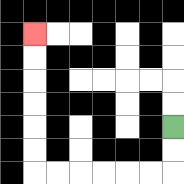{'start': '[7, 5]', 'end': '[1, 1]', 'path_directions': 'D,D,L,L,L,L,L,L,U,U,U,U,U,U', 'path_coordinates': '[[7, 5], [7, 6], [7, 7], [6, 7], [5, 7], [4, 7], [3, 7], [2, 7], [1, 7], [1, 6], [1, 5], [1, 4], [1, 3], [1, 2], [1, 1]]'}